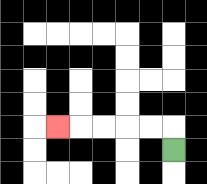{'start': '[7, 6]', 'end': '[2, 5]', 'path_directions': 'U,L,L,L,L,L', 'path_coordinates': '[[7, 6], [7, 5], [6, 5], [5, 5], [4, 5], [3, 5], [2, 5]]'}